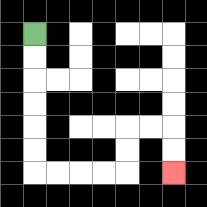{'start': '[1, 1]', 'end': '[7, 7]', 'path_directions': 'D,D,D,D,D,D,R,R,R,R,U,U,R,R,D,D', 'path_coordinates': '[[1, 1], [1, 2], [1, 3], [1, 4], [1, 5], [1, 6], [1, 7], [2, 7], [3, 7], [4, 7], [5, 7], [5, 6], [5, 5], [6, 5], [7, 5], [7, 6], [7, 7]]'}